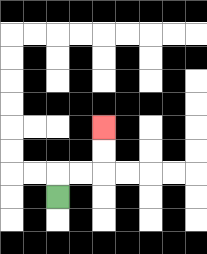{'start': '[2, 8]', 'end': '[4, 5]', 'path_directions': 'U,R,R,U,U', 'path_coordinates': '[[2, 8], [2, 7], [3, 7], [4, 7], [4, 6], [4, 5]]'}